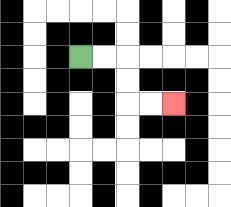{'start': '[3, 2]', 'end': '[7, 4]', 'path_directions': 'R,R,D,D,R,R', 'path_coordinates': '[[3, 2], [4, 2], [5, 2], [5, 3], [5, 4], [6, 4], [7, 4]]'}